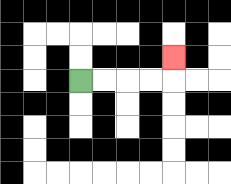{'start': '[3, 3]', 'end': '[7, 2]', 'path_directions': 'R,R,R,R,U', 'path_coordinates': '[[3, 3], [4, 3], [5, 3], [6, 3], [7, 3], [7, 2]]'}